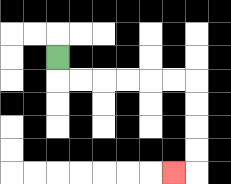{'start': '[2, 2]', 'end': '[7, 7]', 'path_directions': 'D,R,R,R,R,R,R,D,D,D,D,L', 'path_coordinates': '[[2, 2], [2, 3], [3, 3], [4, 3], [5, 3], [6, 3], [7, 3], [8, 3], [8, 4], [8, 5], [8, 6], [8, 7], [7, 7]]'}